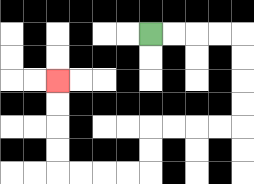{'start': '[6, 1]', 'end': '[2, 3]', 'path_directions': 'R,R,R,R,D,D,D,D,L,L,L,L,D,D,L,L,L,L,U,U,U,U', 'path_coordinates': '[[6, 1], [7, 1], [8, 1], [9, 1], [10, 1], [10, 2], [10, 3], [10, 4], [10, 5], [9, 5], [8, 5], [7, 5], [6, 5], [6, 6], [6, 7], [5, 7], [4, 7], [3, 7], [2, 7], [2, 6], [2, 5], [2, 4], [2, 3]]'}